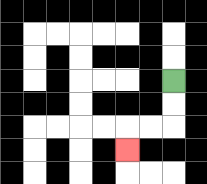{'start': '[7, 3]', 'end': '[5, 6]', 'path_directions': 'D,D,L,L,D', 'path_coordinates': '[[7, 3], [7, 4], [7, 5], [6, 5], [5, 5], [5, 6]]'}